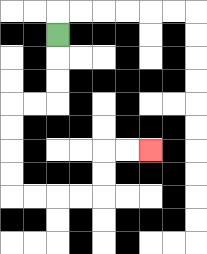{'start': '[2, 1]', 'end': '[6, 6]', 'path_directions': 'D,D,D,L,L,D,D,D,D,R,R,R,R,U,U,R,R', 'path_coordinates': '[[2, 1], [2, 2], [2, 3], [2, 4], [1, 4], [0, 4], [0, 5], [0, 6], [0, 7], [0, 8], [1, 8], [2, 8], [3, 8], [4, 8], [4, 7], [4, 6], [5, 6], [6, 6]]'}